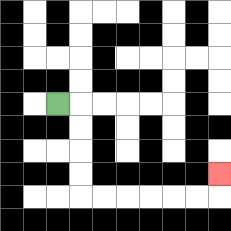{'start': '[2, 4]', 'end': '[9, 7]', 'path_directions': 'R,D,D,D,D,R,R,R,R,R,R,U', 'path_coordinates': '[[2, 4], [3, 4], [3, 5], [3, 6], [3, 7], [3, 8], [4, 8], [5, 8], [6, 8], [7, 8], [8, 8], [9, 8], [9, 7]]'}